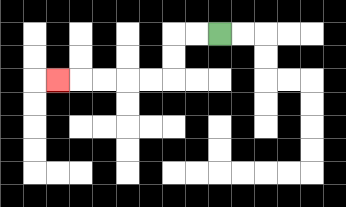{'start': '[9, 1]', 'end': '[2, 3]', 'path_directions': 'L,L,D,D,L,L,L,L,L', 'path_coordinates': '[[9, 1], [8, 1], [7, 1], [7, 2], [7, 3], [6, 3], [5, 3], [4, 3], [3, 3], [2, 3]]'}